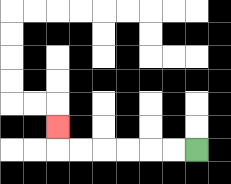{'start': '[8, 6]', 'end': '[2, 5]', 'path_directions': 'L,L,L,L,L,L,U', 'path_coordinates': '[[8, 6], [7, 6], [6, 6], [5, 6], [4, 6], [3, 6], [2, 6], [2, 5]]'}